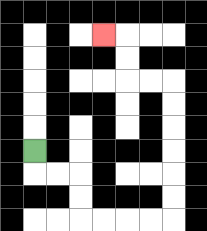{'start': '[1, 6]', 'end': '[4, 1]', 'path_directions': 'D,R,R,D,D,R,R,R,R,U,U,U,U,U,U,L,L,U,U,L', 'path_coordinates': '[[1, 6], [1, 7], [2, 7], [3, 7], [3, 8], [3, 9], [4, 9], [5, 9], [6, 9], [7, 9], [7, 8], [7, 7], [7, 6], [7, 5], [7, 4], [7, 3], [6, 3], [5, 3], [5, 2], [5, 1], [4, 1]]'}